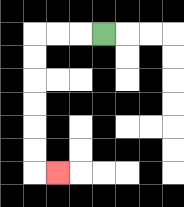{'start': '[4, 1]', 'end': '[2, 7]', 'path_directions': 'L,L,L,D,D,D,D,D,D,R', 'path_coordinates': '[[4, 1], [3, 1], [2, 1], [1, 1], [1, 2], [1, 3], [1, 4], [1, 5], [1, 6], [1, 7], [2, 7]]'}